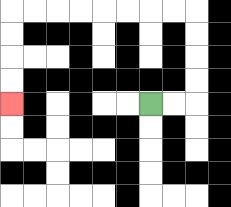{'start': '[6, 4]', 'end': '[0, 4]', 'path_directions': 'R,R,U,U,U,U,L,L,L,L,L,L,L,L,D,D,D,D', 'path_coordinates': '[[6, 4], [7, 4], [8, 4], [8, 3], [8, 2], [8, 1], [8, 0], [7, 0], [6, 0], [5, 0], [4, 0], [3, 0], [2, 0], [1, 0], [0, 0], [0, 1], [0, 2], [0, 3], [0, 4]]'}